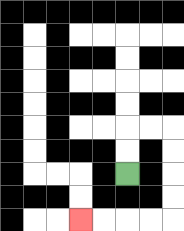{'start': '[5, 7]', 'end': '[3, 9]', 'path_directions': 'U,U,R,R,D,D,D,D,L,L,L,L', 'path_coordinates': '[[5, 7], [5, 6], [5, 5], [6, 5], [7, 5], [7, 6], [7, 7], [7, 8], [7, 9], [6, 9], [5, 9], [4, 9], [3, 9]]'}